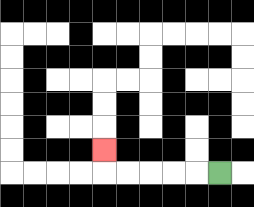{'start': '[9, 7]', 'end': '[4, 6]', 'path_directions': 'L,L,L,L,L,U', 'path_coordinates': '[[9, 7], [8, 7], [7, 7], [6, 7], [5, 7], [4, 7], [4, 6]]'}